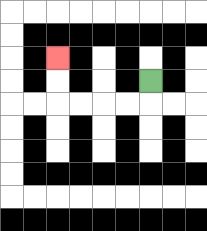{'start': '[6, 3]', 'end': '[2, 2]', 'path_directions': 'D,L,L,L,L,U,U', 'path_coordinates': '[[6, 3], [6, 4], [5, 4], [4, 4], [3, 4], [2, 4], [2, 3], [2, 2]]'}